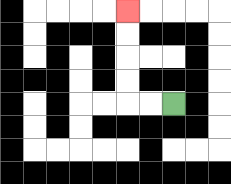{'start': '[7, 4]', 'end': '[5, 0]', 'path_directions': 'L,L,U,U,U,U', 'path_coordinates': '[[7, 4], [6, 4], [5, 4], [5, 3], [5, 2], [5, 1], [5, 0]]'}